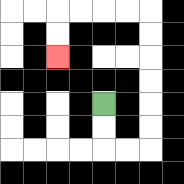{'start': '[4, 4]', 'end': '[2, 2]', 'path_directions': 'D,D,R,R,U,U,U,U,U,U,L,L,L,L,D,D', 'path_coordinates': '[[4, 4], [4, 5], [4, 6], [5, 6], [6, 6], [6, 5], [6, 4], [6, 3], [6, 2], [6, 1], [6, 0], [5, 0], [4, 0], [3, 0], [2, 0], [2, 1], [2, 2]]'}